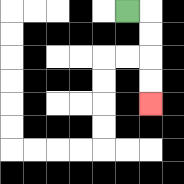{'start': '[5, 0]', 'end': '[6, 4]', 'path_directions': 'R,D,D,D,D', 'path_coordinates': '[[5, 0], [6, 0], [6, 1], [6, 2], [6, 3], [6, 4]]'}